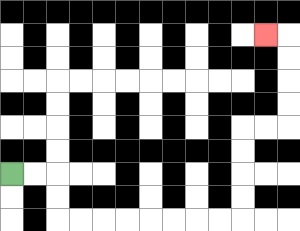{'start': '[0, 7]', 'end': '[11, 1]', 'path_directions': 'R,R,D,D,R,R,R,R,R,R,R,R,U,U,U,U,R,R,U,U,U,U,L', 'path_coordinates': '[[0, 7], [1, 7], [2, 7], [2, 8], [2, 9], [3, 9], [4, 9], [5, 9], [6, 9], [7, 9], [8, 9], [9, 9], [10, 9], [10, 8], [10, 7], [10, 6], [10, 5], [11, 5], [12, 5], [12, 4], [12, 3], [12, 2], [12, 1], [11, 1]]'}